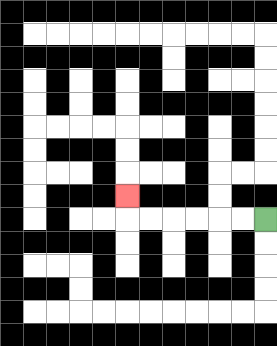{'start': '[11, 9]', 'end': '[5, 8]', 'path_directions': 'L,L,L,L,L,L,U', 'path_coordinates': '[[11, 9], [10, 9], [9, 9], [8, 9], [7, 9], [6, 9], [5, 9], [5, 8]]'}